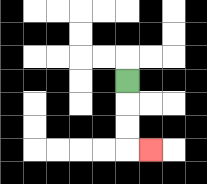{'start': '[5, 3]', 'end': '[6, 6]', 'path_directions': 'D,D,D,R', 'path_coordinates': '[[5, 3], [5, 4], [5, 5], [5, 6], [6, 6]]'}